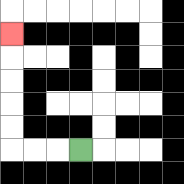{'start': '[3, 6]', 'end': '[0, 1]', 'path_directions': 'L,L,L,U,U,U,U,U', 'path_coordinates': '[[3, 6], [2, 6], [1, 6], [0, 6], [0, 5], [0, 4], [0, 3], [0, 2], [0, 1]]'}